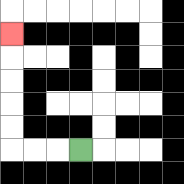{'start': '[3, 6]', 'end': '[0, 1]', 'path_directions': 'L,L,L,U,U,U,U,U', 'path_coordinates': '[[3, 6], [2, 6], [1, 6], [0, 6], [0, 5], [0, 4], [0, 3], [0, 2], [0, 1]]'}